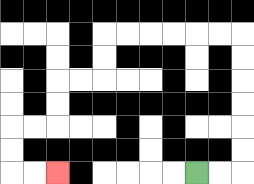{'start': '[8, 7]', 'end': '[2, 7]', 'path_directions': 'R,R,U,U,U,U,U,U,L,L,L,L,L,L,D,D,L,L,D,D,L,L,D,D,R,R', 'path_coordinates': '[[8, 7], [9, 7], [10, 7], [10, 6], [10, 5], [10, 4], [10, 3], [10, 2], [10, 1], [9, 1], [8, 1], [7, 1], [6, 1], [5, 1], [4, 1], [4, 2], [4, 3], [3, 3], [2, 3], [2, 4], [2, 5], [1, 5], [0, 5], [0, 6], [0, 7], [1, 7], [2, 7]]'}